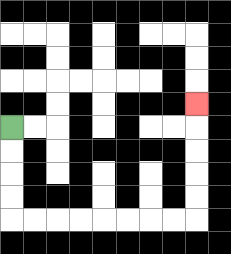{'start': '[0, 5]', 'end': '[8, 4]', 'path_directions': 'D,D,D,D,R,R,R,R,R,R,R,R,U,U,U,U,U', 'path_coordinates': '[[0, 5], [0, 6], [0, 7], [0, 8], [0, 9], [1, 9], [2, 9], [3, 9], [4, 9], [5, 9], [6, 9], [7, 9], [8, 9], [8, 8], [8, 7], [8, 6], [8, 5], [8, 4]]'}